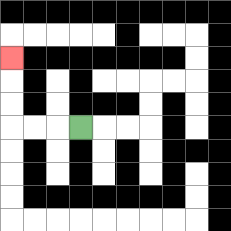{'start': '[3, 5]', 'end': '[0, 2]', 'path_directions': 'L,L,L,U,U,U', 'path_coordinates': '[[3, 5], [2, 5], [1, 5], [0, 5], [0, 4], [0, 3], [0, 2]]'}